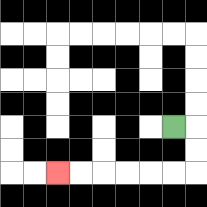{'start': '[7, 5]', 'end': '[2, 7]', 'path_directions': 'R,D,D,L,L,L,L,L,L', 'path_coordinates': '[[7, 5], [8, 5], [8, 6], [8, 7], [7, 7], [6, 7], [5, 7], [4, 7], [3, 7], [2, 7]]'}